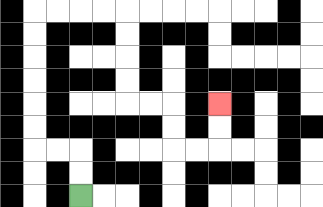{'start': '[3, 8]', 'end': '[9, 4]', 'path_directions': 'U,U,L,L,U,U,U,U,U,U,R,R,R,R,D,D,D,D,R,R,D,D,R,R,U,U', 'path_coordinates': '[[3, 8], [3, 7], [3, 6], [2, 6], [1, 6], [1, 5], [1, 4], [1, 3], [1, 2], [1, 1], [1, 0], [2, 0], [3, 0], [4, 0], [5, 0], [5, 1], [5, 2], [5, 3], [5, 4], [6, 4], [7, 4], [7, 5], [7, 6], [8, 6], [9, 6], [9, 5], [9, 4]]'}